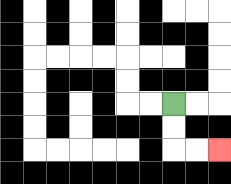{'start': '[7, 4]', 'end': '[9, 6]', 'path_directions': 'D,D,R,R', 'path_coordinates': '[[7, 4], [7, 5], [7, 6], [8, 6], [9, 6]]'}